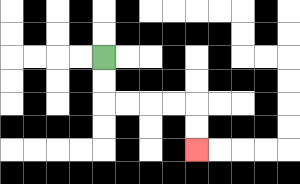{'start': '[4, 2]', 'end': '[8, 6]', 'path_directions': 'D,D,R,R,R,R,D,D', 'path_coordinates': '[[4, 2], [4, 3], [4, 4], [5, 4], [6, 4], [7, 4], [8, 4], [8, 5], [8, 6]]'}